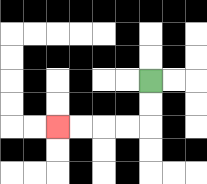{'start': '[6, 3]', 'end': '[2, 5]', 'path_directions': 'D,D,L,L,L,L', 'path_coordinates': '[[6, 3], [6, 4], [6, 5], [5, 5], [4, 5], [3, 5], [2, 5]]'}